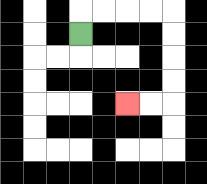{'start': '[3, 1]', 'end': '[5, 4]', 'path_directions': 'U,R,R,R,R,D,D,D,D,L,L', 'path_coordinates': '[[3, 1], [3, 0], [4, 0], [5, 0], [6, 0], [7, 0], [7, 1], [7, 2], [7, 3], [7, 4], [6, 4], [5, 4]]'}